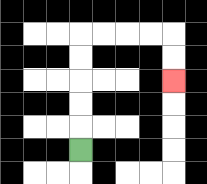{'start': '[3, 6]', 'end': '[7, 3]', 'path_directions': 'U,U,U,U,U,R,R,R,R,D,D', 'path_coordinates': '[[3, 6], [3, 5], [3, 4], [3, 3], [3, 2], [3, 1], [4, 1], [5, 1], [6, 1], [7, 1], [7, 2], [7, 3]]'}